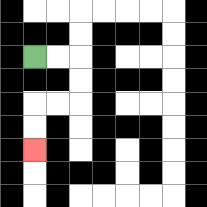{'start': '[1, 2]', 'end': '[1, 6]', 'path_directions': 'R,R,D,D,L,L,D,D', 'path_coordinates': '[[1, 2], [2, 2], [3, 2], [3, 3], [3, 4], [2, 4], [1, 4], [1, 5], [1, 6]]'}